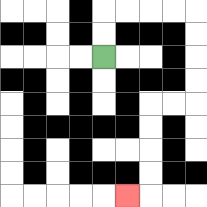{'start': '[4, 2]', 'end': '[5, 8]', 'path_directions': 'U,U,R,R,R,R,D,D,D,D,L,L,D,D,D,D,L', 'path_coordinates': '[[4, 2], [4, 1], [4, 0], [5, 0], [6, 0], [7, 0], [8, 0], [8, 1], [8, 2], [8, 3], [8, 4], [7, 4], [6, 4], [6, 5], [6, 6], [6, 7], [6, 8], [5, 8]]'}